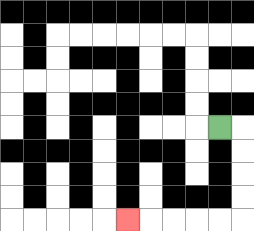{'start': '[9, 5]', 'end': '[5, 9]', 'path_directions': 'R,D,D,D,D,L,L,L,L,L', 'path_coordinates': '[[9, 5], [10, 5], [10, 6], [10, 7], [10, 8], [10, 9], [9, 9], [8, 9], [7, 9], [6, 9], [5, 9]]'}